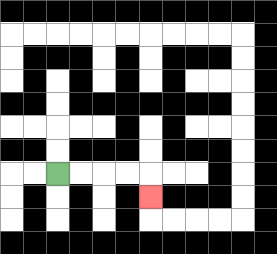{'start': '[2, 7]', 'end': '[6, 8]', 'path_directions': 'R,R,R,R,D', 'path_coordinates': '[[2, 7], [3, 7], [4, 7], [5, 7], [6, 7], [6, 8]]'}